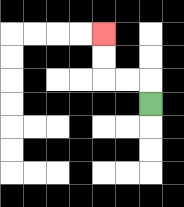{'start': '[6, 4]', 'end': '[4, 1]', 'path_directions': 'U,L,L,U,U', 'path_coordinates': '[[6, 4], [6, 3], [5, 3], [4, 3], [4, 2], [4, 1]]'}